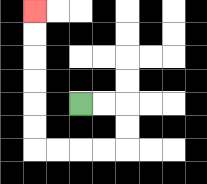{'start': '[3, 4]', 'end': '[1, 0]', 'path_directions': 'R,R,D,D,L,L,L,L,U,U,U,U,U,U', 'path_coordinates': '[[3, 4], [4, 4], [5, 4], [5, 5], [5, 6], [4, 6], [3, 6], [2, 6], [1, 6], [1, 5], [1, 4], [1, 3], [1, 2], [1, 1], [1, 0]]'}